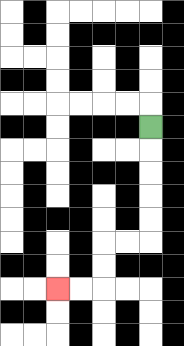{'start': '[6, 5]', 'end': '[2, 12]', 'path_directions': 'D,D,D,D,D,L,L,D,D,L,L', 'path_coordinates': '[[6, 5], [6, 6], [6, 7], [6, 8], [6, 9], [6, 10], [5, 10], [4, 10], [4, 11], [4, 12], [3, 12], [2, 12]]'}